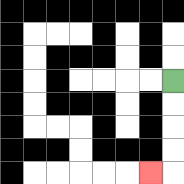{'start': '[7, 3]', 'end': '[6, 7]', 'path_directions': 'D,D,D,D,L', 'path_coordinates': '[[7, 3], [7, 4], [7, 5], [7, 6], [7, 7], [6, 7]]'}